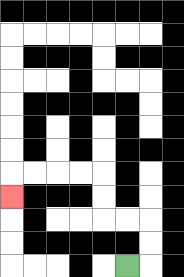{'start': '[5, 11]', 'end': '[0, 8]', 'path_directions': 'R,U,U,L,L,U,U,L,L,L,L,D', 'path_coordinates': '[[5, 11], [6, 11], [6, 10], [6, 9], [5, 9], [4, 9], [4, 8], [4, 7], [3, 7], [2, 7], [1, 7], [0, 7], [0, 8]]'}